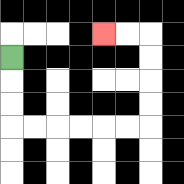{'start': '[0, 2]', 'end': '[4, 1]', 'path_directions': 'D,D,D,R,R,R,R,R,R,U,U,U,U,L,L', 'path_coordinates': '[[0, 2], [0, 3], [0, 4], [0, 5], [1, 5], [2, 5], [3, 5], [4, 5], [5, 5], [6, 5], [6, 4], [6, 3], [6, 2], [6, 1], [5, 1], [4, 1]]'}